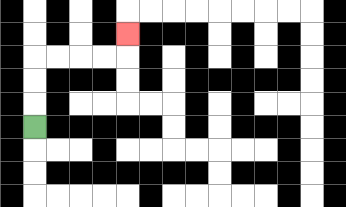{'start': '[1, 5]', 'end': '[5, 1]', 'path_directions': 'U,U,U,R,R,R,R,U', 'path_coordinates': '[[1, 5], [1, 4], [1, 3], [1, 2], [2, 2], [3, 2], [4, 2], [5, 2], [5, 1]]'}